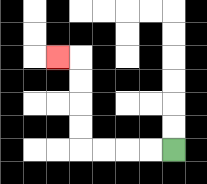{'start': '[7, 6]', 'end': '[2, 2]', 'path_directions': 'L,L,L,L,U,U,U,U,L', 'path_coordinates': '[[7, 6], [6, 6], [5, 6], [4, 6], [3, 6], [3, 5], [3, 4], [3, 3], [3, 2], [2, 2]]'}